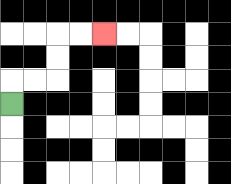{'start': '[0, 4]', 'end': '[4, 1]', 'path_directions': 'U,R,R,U,U,R,R', 'path_coordinates': '[[0, 4], [0, 3], [1, 3], [2, 3], [2, 2], [2, 1], [3, 1], [4, 1]]'}